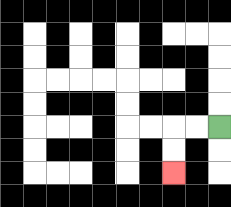{'start': '[9, 5]', 'end': '[7, 7]', 'path_directions': 'L,L,D,D', 'path_coordinates': '[[9, 5], [8, 5], [7, 5], [7, 6], [7, 7]]'}